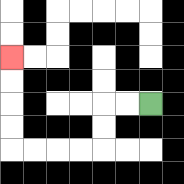{'start': '[6, 4]', 'end': '[0, 2]', 'path_directions': 'L,L,D,D,L,L,L,L,U,U,U,U', 'path_coordinates': '[[6, 4], [5, 4], [4, 4], [4, 5], [4, 6], [3, 6], [2, 6], [1, 6], [0, 6], [0, 5], [0, 4], [0, 3], [0, 2]]'}